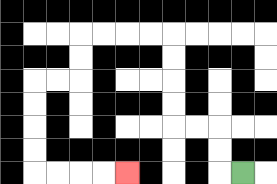{'start': '[10, 7]', 'end': '[5, 7]', 'path_directions': 'L,U,U,L,L,U,U,U,U,L,L,L,L,D,D,L,L,D,D,D,D,R,R,R,R', 'path_coordinates': '[[10, 7], [9, 7], [9, 6], [9, 5], [8, 5], [7, 5], [7, 4], [7, 3], [7, 2], [7, 1], [6, 1], [5, 1], [4, 1], [3, 1], [3, 2], [3, 3], [2, 3], [1, 3], [1, 4], [1, 5], [1, 6], [1, 7], [2, 7], [3, 7], [4, 7], [5, 7]]'}